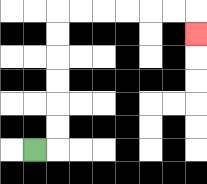{'start': '[1, 6]', 'end': '[8, 1]', 'path_directions': 'R,U,U,U,U,U,U,R,R,R,R,R,R,D', 'path_coordinates': '[[1, 6], [2, 6], [2, 5], [2, 4], [2, 3], [2, 2], [2, 1], [2, 0], [3, 0], [4, 0], [5, 0], [6, 0], [7, 0], [8, 0], [8, 1]]'}